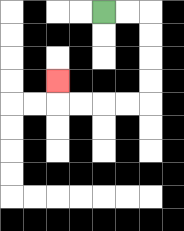{'start': '[4, 0]', 'end': '[2, 3]', 'path_directions': 'R,R,D,D,D,D,L,L,L,L,U', 'path_coordinates': '[[4, 0], [5, 0], [6, 0], [6, 1], [6, 2], [6, 3], [6, 4], [5, 4], [4, 4], [3, 4], [2, 4], [2, 3]]'}